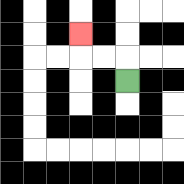{'start': '[5, 3]', 'end': '[3, 1]', 'path_directions': 'U,L,L,U', 'path_coordinates': '[[5, 3], [5, 2], [4, 2], [3, 2], [3, 1]]'}